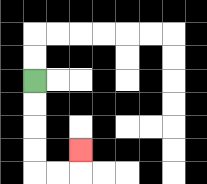{'start': '[1, 3]', 'end': '[3, 6]', 'path_directions': 'D,D,D,D,R,R,U', 'path_coordinates': '[[1, 3], [1, 4], [1, 5], [1, 6], [1, 7], [2, 7], [3, 7], [3, 6]]'}